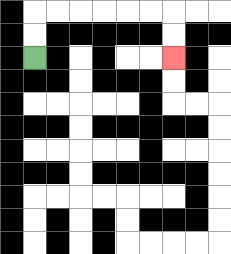{'start': '[1, 2]', 'end': '[7, 2]', 'path_directions': 'U,U,R,R,R,R,R,R,D,D', 'path_coordinates': '[[1, 2], [1, 1], [1, 0], [2, 0], [3, 0], [4, 0], [5, 0], [6, 0], [7, 0], [7, 1], [7, 2]]'}